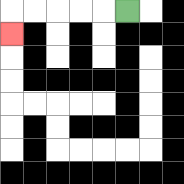{'start': '[5, 0]', 'end': '[0, 1]', 'path_directions': 'L,L,L,L,L,D', 'path_coordinates': '[[5, 0], [4, 0], [3, 0], [2, 0], [1, 0], [0, 0], [0, 1]]'}